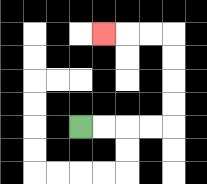{'start': '[3, 5]', 'end': '[4, 1]', 'path_directions': 'R,R,R,R,U,U,U,U,L,L,L', 'path_coordinates': '[[3, 5], [4, 5], [5, 5], [6, 5], [7, 5], [7, 4], [7, 3], [7, 2], [7, 1], [6, 1], [5, 1], [4, 1]]'}